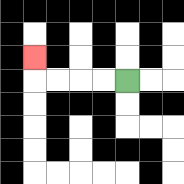{'start': '[5, 3]', 'end': '[1, 2]', 'path_directions': 'L,L,L,L,U', 'path_coordinates': '[[5, 3], [4, 3], [3, 3], [2, 3], [1, 3], [1, 2]]'}